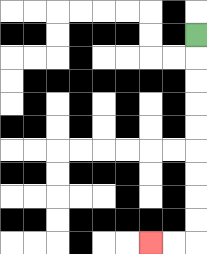{'start': '[8, 1]', 'end': '[6, 10]', 'path_directions': 'D,D,D,D,D,D,D,D,D,L,L', 'path_coordinates': '[[8, 1], [8, 2], [8, 3], [8, 4], [8, 5], [8, 6], [8, 7], [8, 8], [8, 9], [8, 10], [7, 10], [6, 10]]'}